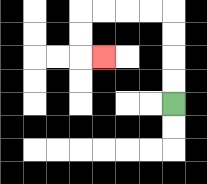{'start': '[7, 4]', 'end': '[4, 2]', 'path_directions': 'U,U,U,U,L,L,L,L,D,D,R', 'path_coordinates': '[[7, 4], [7, 3], [7, 2], [7, 1], [7, 0], [6, 0], [5, 0], [4, 0], [3, 0], [3, 1], [3, 2], [4, 2]]'}